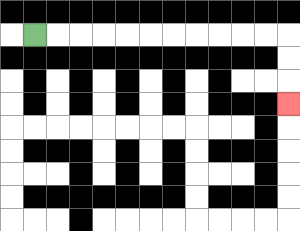{'start': '[1, 1]', 'end': '[12, 4]', 'path_directions': 'R,R,R,R,R,R,R,R,R,R,R,D,D,D', 'path_coordinates': '[[1, 1], [2, 1], [3, 1], [4, 1], [5, 1], [6, 1], [7, 1], [8, 1], [9, 1], [10, 1], [11, 1], [12, 1], [12, 2], [12, 3], [12, 4]]'}